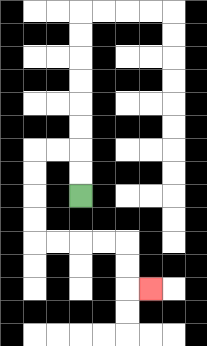{'start': '[3, 8]', 'end': '[6, 12]', 'path_directions': 'U,U,L,L,D,D,D,D,R,R,R,R,D,D,R', 'path_coordinates': '[[3, 8], [3, 7], [3, 6], [2, 6], [1, 6], [1, 7], [1, 8], [1, 9], [1, 10], [2, 10], [3, 10], [4, 10], [5, 10], [5, 11], [5, 12], [6, 12]]'}